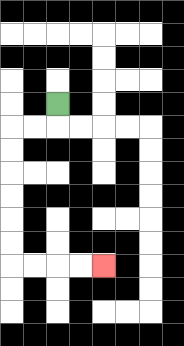{'start': '[2, 4]', 'end': '[4, 11]', 'path_directions': 'D,L,L,D,D,D,D,D,D,R,R,R,R', 'path_coordinates': '[[2, 4], [2, 5], [1, 5], [0, 5], [0, 6], [0, 7], [0, 8], [0, 9], [0, 10], [0, 11], [1, 11], [2, 11], [3, 11], [4, 11]]'}